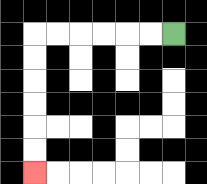{'start': '[7, 1]', 'end': '[1, 7]', 'path_directions': 'L,L,L,L,L,L,D,D,D,D,D,D', 'path_coordinates': '[[7, 1], [6, 1], [5, 1], [4, 1], [3, 1], [2, 1], [1, 1], [1, 2], [1, 3], [1, 4], [1, 5], [1, 6], [1, 7]]'}